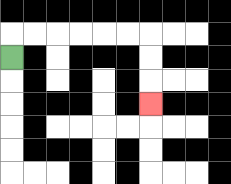{'start': '[0, 2]', 'end': '[6, 4]', 'path_directions': 'U,R,R,R,R,R,R,D,D,D', 'path_coordinates': '[[0, 2], [0, 1], [1, 1], [2, 1], [3, 1], [4, 1], [5, 1], [6, 1], [6, 2], [6, 3], [6, 4]]'}